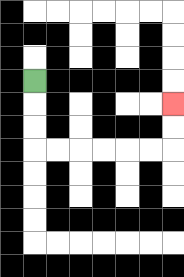{'start': '[1, 3]', 'end': '[7, 4]', 'path_directions': 'D,D,D,R,R,R,R,R,R,U,U', 'path_coordinates': '[[1, 3], [1, 4], [1, 5], [1, 6], [2, 6], [3, 6], [4, 6], [5, 6], [6, 6], [7, 6], [7, 5], [7, 4]]'}